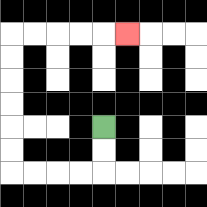{'start': '[4, 5]', 'end': '[5, 1]', 'path_directions': 'D,D,L,L,L,L,U,U,U,U,U,U,R,R,R,R,R', 'path_coordinates': '[[4, 5], [4, 6], [4, 7], [3, 7], [2, 7], [1, 7], [0, 7], [0, 6], [0, 5], [0, 4], [0, 3], [0, 2], [0, 1], [1, 1], [2, 1], [3, 1], [4, 1], [5, 1]]'}